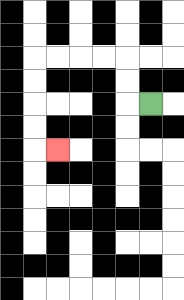{'start': '[6, 4]', 'end': '[2, 6]', 'path_directions': 'L,U,U,L,L,L,L,D,D,D,D,R', 'path_coordinates': '[[6, 4], [5, 4], [5, 3], [5, 2], [4, 2], [3, 2], [2, 2], [1, 2], [1, 3], [1, 4], [1, 5], [1, 6], [2, 6]]'}